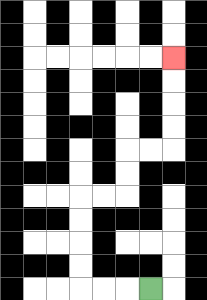{'start': '[6, 12]', 'end': '[7, 2]', 'path_directions': 'L,L,L,U,U,U,U,R,R,U,U,R,R,U,U,U,U', 'path_coordinates': '[[6, 12], [5, 12], [4, 12], [3, 12], [3, 11], [3, 10], [3, 9], [3, 8], [4, 8], [5, 8], [5, 7], [5, 6], [6, 6], [7, 6], [7, 5], [7, 4], [7, 3], [7, 2]]'}